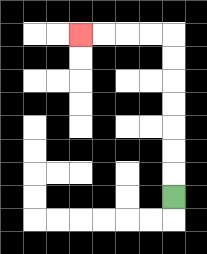{'start': '[7, 8]', 'end': '[3, 1]', 'path_directions': 'U,U,U,U,U,U,U,L,L,L,L', 'path_coordinates': '[[7, 8], [7, 7], [7, 6], [7, 5], [7, 4], [7, 3], [7, 2], [7, 1], [6, 1], [5, 1], [4, 1], [3, 1]]'}